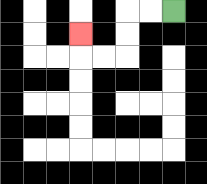{'start': '[7, 0]', 'end': '[3, 1]', 'path_directions': 'L,L,D,D,L,L,U', 'path_coordinates': '[[7, 0], [6, 0], [5, 0], [5, 1], [5, 2], [4, 2], [3, 2], [3, 1]]'}